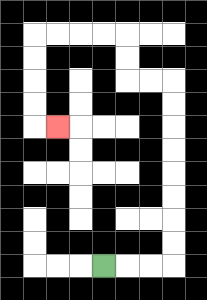{'start': '[4, 11]', 'end': '[2, 5]', 'path_directions': 'R,R,R,U,U,U,U,U,U,U,U,L,L,U,U,L,L,L,L,D,D,D,D,R', 'path_coordinates': '[[4, 11], [5, 11], [6, 11], [7, 11], [7, 10], [7, 9], [7, 8], [7, 7], [7, 6], [7, 5], [7, 4], [7, 3], [6, 3], [5, 3], [5, 2], [5, 1], [4, 1], [3, 1], [2, 1], [1, 1], [1, 2], [1, 3], [1, 4], [1, 5], [2, 5]]'}